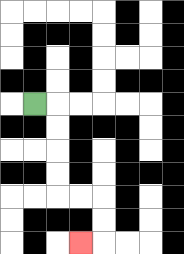{'start': '[1, 4]', 'end': '[3, 10]', 'path_directions': 'R,D,D,D,D,R,R,D,D,L', 'path_coordinates': '[[1, 4], [2, 4], [2, 5], [2, 6], [2, 7], [2, 8], [3, 8], [4, 8], [4, 9], [4, 10], [3, 10]]'}